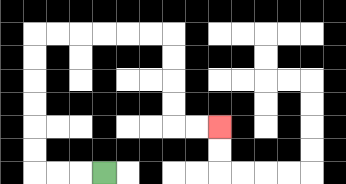{'start': '[4, 7]', 'end': '[9, 5]', 'path_directions': 'L,L,L,U,U,U,U,U,U,R,R,R,R,R,R,D,D,D,D,R,R', 'path_coordinates': '[[4, 7], [3, 7], [2, 7], [1, 7], [1, 6], [1, 5], [1, 4], [1, 3], [1, 2], [1, 1], [2, 1], [3, 1], [4, 1], [5, 1], [6, 1], [7, 1], [7, 2], [7, 3], [7, 4], [7, 5], [8, 5], [9, 5]]'}